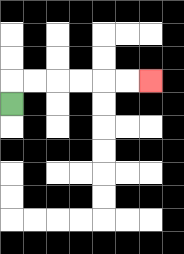{'start': '[0, 4]', 'end': '[6, 3]', 'path_directions': 'U,R,R,R,R,R,R', 'path_coordinates': '[[0, 4], [0, 3], [1, 3], [2, 3], [3, 3], [4, 3], [5, 3], [6, 3]]'}